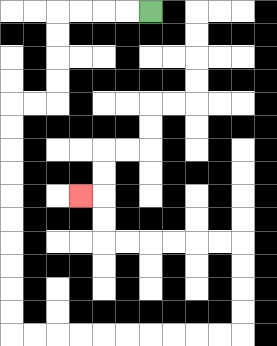{'start': '[6, 0]', 'end': '[3, 8]', 'path_directions': 'L,L,L,L,D,D,D,D,L,L,D,D,D,D,D,D,D,D,D,D,R,R,R,R,R,R,R,R,R,R,U,U,U,U,L,L,L,L,L,L,U,U,L', 'path_coordinates': '[[6, 0], [5, 0], [4, 0], [3, 0], [2, 0], [2, 1], [2, 2], [2, 3], [2, 4], [1, 4], [0, 4], [0, 5], [0, 6], [0, 7], [0, 8], [0, 9], [0, 10], [0, 11], [0, 12], [0, 13], [0, 14], [1, 14], [2, 14], [3, 14], [4, 14], [5, 14], [6, 14], [7, 14], [8, 14], [9, 14], [10, 14], [10, 13], [10, 12], [10, 11], [10, 10], [9, 10], [8, 10], [7, 10], [6, 10], [5, 10], [4, 10], [4, 9], [4, 8], [3, 8]]'}